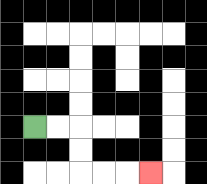{'start': '[1, 5]', 'end': '[6, 7]', 'path_directions': 'R,R,D,D,R,R,R', 'path_coordinates': '[[1, 5], [2, 5], [3, 5], [3, 6], [3, 7], [4, 7], [5, 7], [6, 7]]'}